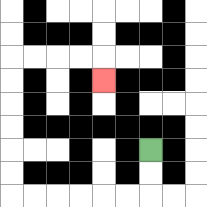{'start': '[6, 6]', 'end': '[4, 3]', 'path_directions': 'D,D,L,L,L,L,L,L,U,U,U,U,U,U,R,R,R,R,D', 'path_coordinates': '[[6, 6], [6, 7], [6, 8], [5, 8], [4, 8], [3, 8], [2, 8], [1, 8], [0, 8], [0, 7], [0, 6], [0, 5], [0, 4], [0, 3], [0, 2], [1, 2], [2, 2], [3, 2], [4, 2], [4, 3]]'}